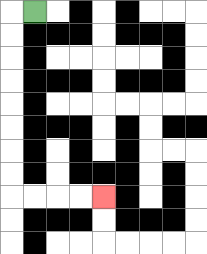{'start': '[1, 0]', 'end': '[4, 8]', 'path_directions': 'L,D,D,D,D,D,D,D,D,R,R,R,R', 'path_coordinates': '[[1, 0], [0, 0], [0, 1], [0, 2], [0, 3], [0, 4], [0, 5], [0, 6], [0, 7], [0, 8], [1, 8], [2, 8], [3, 8], [4, 8]]'}